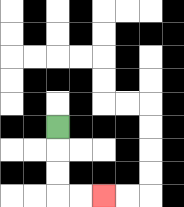{'start': '[2, 5]', 'end': '[4, 8]', 'path_directions': 'D,D,D,R,R', 'path_coordinates': '[[2, 5], [2, 6], [2, 7], [2, 8], [3, 8], [4, 8]]'}